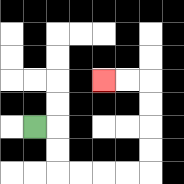{'start': '[1, 5]', 'end': '[4, 3]', 'path_directions': 'R,D,D,R,R,R,R,U,U,U,U,L,L', 'path_coordinates': '[[1, 5], [2, 5], [2, 6], [2, 7], [3, 7], [4, 7], [5, 7], [6, 7], [6, 6], [6, 5], [6, 4], [6, 3], [5, 3], [4, 3]]'}